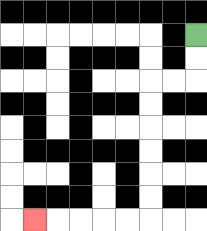{'start': '[8, 1]', 'end': '[1, 9]', 'path_directions': 'D,D,L,L,D,D,D,D,D,D,L,L,L,L,L', 'path_coordinates': '[[8, 1], [8, 2], [8, 3], [7, 3], [6, 3], [6, 4], [6, 5], [6, 6], [6, 7], [6, 8], [6, 9], [5, 9], [4, 9], [3, 9], [2, 9], [1, 9]]'}